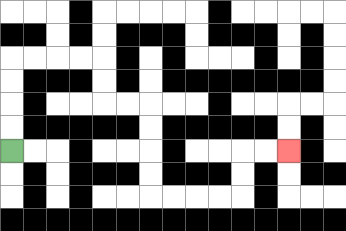{'start': '[0, 6]', 'end': '[12, 6]', 'path_directions': 'U,U,U,U,R,R,R,R,D,D,R,R,D,D,D,D,R,R,R,R,U,U,R,R', 'path_coordinates': '[[0, 6], [0, 5], [0, 4], [0, 3], [0, 2], [1, 2], [2, 2], [3, 2], [4, 2], [4, 3], [4, 4], [5, 4], [6, 4], [6, 5], [6, 6], [6, 7], [6, 8], [7, 8], [8, 8], [9, 8], [10, 8], [10, 7], [10, 6], [11, 6], [12, 6]]'}